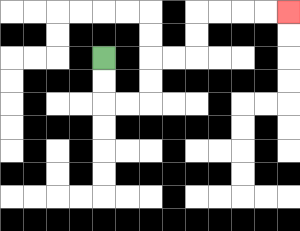{'start': '[4, 2]', 'end': '[12, 0]', 'path_directions': 'D,D,R,R,U,U,R,R,U,U,R,R,R,R', 'path_coordinates': '[[4, 2], [4, 3], [4, 4], [5, 4], [6, 4], [6, 3], [6, 2], [7, 2], [8, 2], [8, 1], [8, 0], [9, 0], [10, 0], [11, 0], [12, 0]]'}